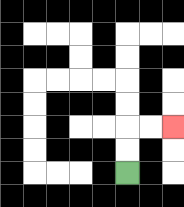{'start': '[5, 7]', 'end': '[7, 5]', 'path_directions': 'U,U,R,R', 'path_coordinates': '[[5, 7], [5, 6], [5, 5], [6, 5], [7, 5]]'}